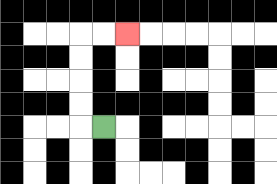{'start': '[4, 5]', 'end': '[5, 1]', 'path_directions': 'L,U,U,U,U,R,R', 'path_coordinates': '[[4, 5], [3, 5], [3, 4], [3, 3], [3, 2], [3, 1], [4, 1], [5, 1]]'}